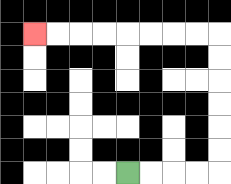{'start': '[5, 7]', 'end': '[1, 1]', 'path_directions': 'R,R,R,R,U,U,U,U,U,U,L,L,L,L,L,L,L,L', 'path_coordinates': '[[5, 7], [6, 7], [7, 7], [8, 7], [9, 7], [9, 6], [9, 5], [9, 4], [9, 3], [9, 2], [9, 1], [8, 1], [7, 1], [6, 1], [5, 1], [4, 1], [3, 1], [2, 1], [1, 1]]'}